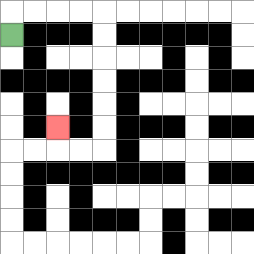{'start': '[0, 1]', 'end': '[2, 5]', 'path_directions': 'U,R,R,R,R,D,D,D,D,D,D,L,L,U', 'path_coordinates': '[[0, 1], [0, 0], [1, 0], [2, 0], [3, 0], [4, 0], [4, 1], [4, 2], [4, 3], [4, 4], [4, 5], [4, 6], [3, 6], [2, 6], [2, 5]]'}